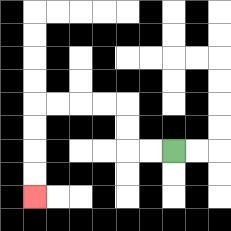{'start': '[7, 6]', 'end': '[1, 8]', 'path_directions': 'L,L,U,U,L,L,L,L,D,D,D,D', 'path_coordinates': '[[7, 6], [6, 6], [5, 6], [5, 5], [5, 4], [4, 4], [3, 4], [2, 4], [1, 4], [1, 5], [1, 6], [1, 7], [1, 8]]'}